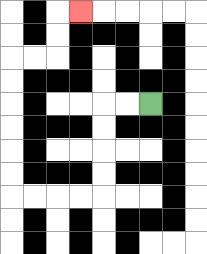{'start': '[6, 4]', 'end': '[3, 0]', 'path_directions': 'L,L,D,D,D,D,L,L,L,L,U,U,U,U,U,U,R,R,U,U,R', 'path_coordinates': '[[6, 4], [5, 4], [4, 4], [4, 5], [4, 6], [4, 7], [4, 8], [3, 8], [2, 8], [1, 8], [0, 8], [0, 7], [0, 6], [0, 5], [0, 4], [0, 3], [0, 2], [1, 2], [2, 2], [2, 1], [2, 0], [3, 0]]'}